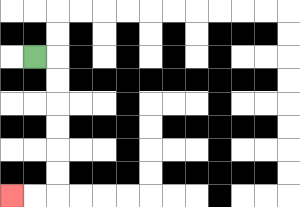{'start': '[1, 2]', 'end': '[0, 8]', 'path_directions': 'R,D,D,D,D,D,D,L,L', 'path_coordinates': '[[1, 2], [2, 2], [2, 3], [2, 4], [2, 5], [2, 6], [2, 7], [2, 8], [1, 8], [0, 8]]'}